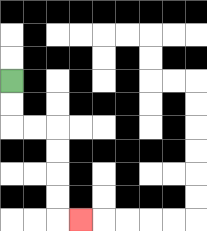{'start': '[0, 3]', 'end': '[3, 9]', 'path_directions': 'D,D,R,R,D,D,D,D,R', 'path_coordinates': '[[0, 3], [0, 4], [0, 5], [1, 5], [2, 5], [2, 6], [2, 7], [2, 8], [2, 9], [3, 9]]'}